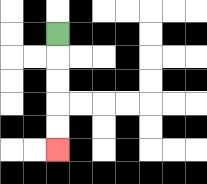{'start': '[2, 1]', 'end': '[2, 6]', 'path_directions': 'D,D,D,D,D', 'path_coordinates': '[[2, 1], [2, 2], [2, 3], [2, 4], [2, 5], [2, 6]]'}